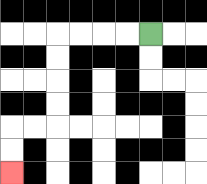{'start': '[6, 1]', 'end': '[0, 7]', 'path_directions': 'L,L,L,L,D,D,D,D,L,L,D,D', 'path_coordinates': '[[6, 1], [5, 1], [4, 1], [3, 1], [2, 1], [2, 2], [2, 3], [2, 4], [2, 5], [1, 5], [0, 5], [0, 6], [0, 7]]'}